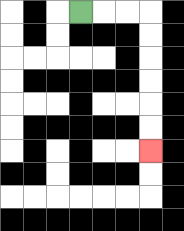{'start': '[3, 0]', 'end': '[6, 6]', 'path_directions': 'R,R,R,D,D,D,D,D,D', 'path_coordinates': '[[3, 0], [4, 0], [5, 0], [6, 0], [6, 1], [6, 2], [6, 3], [6, 4], [6, 5], [6, 6]]'}